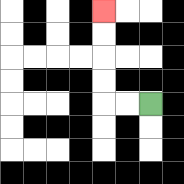{'start': '[6, 4]', 'end': '[4, 0]', 'path_directions': 'L,L,U,U,U,U', 'path_coordinates': '[[6, 4], [5, 4], [4, 4], [4, 3], [4, 2], [4, 1], [4, 0]]'}